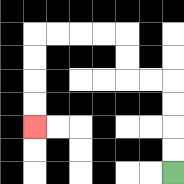{'start': '[7, 7]', 'end': '[1, 5]', 'path_directions': 'U,U,U,U,L,L,U,U,L,L,L,L,D,D,D,D', 'path_coordinates': '[[7, 7], [7, 6], [7, 5], [7, 4], [7, 3], [6, 3], [5, 3], [5, 2], [5, 1], [4, 1], [3, 1], [2, 1], [1, 1], [1, 2], [1, 3], [1, 4], [1, 5]]'}